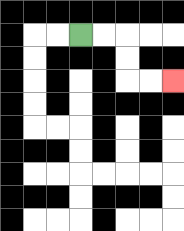{'start': '[3, 1]', 'end': '[7, 3]', 'path_directions': 'R,R,D,D,R,R', 'path_coordinates': '[[3, 1], [4, 1], [5, 1], [5, 2], [5, 3], [6, 3], [7, 3]]'}